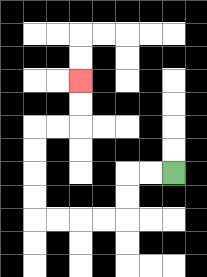{'start': '[7, 7]', 'end': '[3, 3]', 'path_directions': 'L,L,D,D,L,L,L,L,U,U,U,U,R,R,U,U', 'path_coordinates': '[[7, 7], [6, 7], [5, 7], [5, 8], [5, 9], [4, 9], [3, 9], [2, 9], [1, 9], [1, 8], [1, 7], [1, 6], [1, 5], [2, 5], [3, 5], [3, 4], [3, 3]]'}